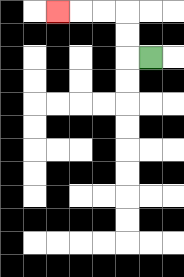{'start': '[6, 2]', 'end': '[2, 0]', 'path_directions': 'L,U,U,L,L,L', 'path_coordinates': '[[6, 2], [5, 2], [5, 1], [5, 0], [4, 0], [3, 0], [2, 0]]'}